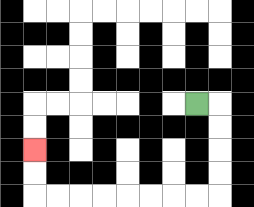{'start': '[8, 4]', 'end': '[1, 6]', 'path_directions': 'R,D,D,D,D,L,L,L,L,L,L,L,L,U,U', 'path_coordinates': '[[8, 4], [9, 4], [9, 5], [9, 6], [9, 7], [9, 8], [8, 8], [7, 8], [6, 8], [5, 8], [4, 8], [3, 8], [2, 8], [1, 8], [1, 7], [1, 6]]'}